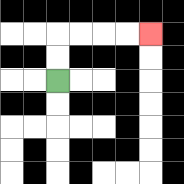{'start': '[2, 3]', 'end': '[6, 1]', 'path_directions': 'U,U,R,R,R,R', 'path_coordinates': '[[2, 3], [2, 2], [2, 1], [3, 1], [4, 1], [5, 1], [6, 1]]'}